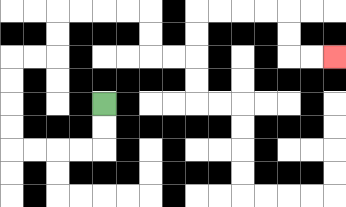{'start': '[4, 4]', 'end': '[14, 2]', 'path_directions': 'D,D,L,L,L,L,U,U,U,U,R,R,U,U,R,R,R,R,D,D,R,R,U,U,R,R,R,R,D,D,R,R', 'path_coordinates': '[[4, 4], [4, 5], [4, 6], [3, 6], [2, 6], [1, 6], [0, 6], [0, 5], [0, 4], [0, 3], [0, 2], [1, 2], [2, 2], [2, 1], [2, 0], [3, 0], [4, 0], [5, 0], [6, 0], [6, 1], [6, 2], [7, 2], [8, 2], [8, 1], [8, 0], [9, 0], [10, 0], [11, 0], [12, 0], [12, 1], [12, 2], [13, 2], [14, 2]]'}